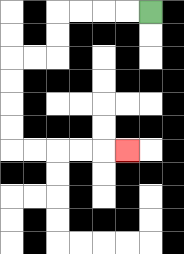{'start': '[6, 0]', 'end': '[5, 6]', 'path_directions': 'L,L,L,L,D,D,L,L,D,D,D,D,R,R,R,R,R', 'path_coordinates': '[[6, 0], [5, 0], [4, 0], [3, 0], [2, 0], [2, 1], [2, 2], [1, 2], [0, 2], [0, 3], [0, 4], [0, 5], [0, 6], [1, 6], [2, 6], [3, 6], [4, 6], [5, 6]]'}